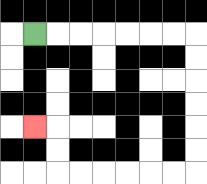{'start': '[1, 1]', 'end': '[1, 5]', 'path_directions': 'R,R,R,R,R,R,R,D,D,D,D,D,D,L,L,L,L,L,L,U,U,L', 'path_coordinates': '[[1, 1], [2, 1], [3, 1], [4, 1], [5, 1], [6, 1], [7, 1], [8, 1], [8, 2], [8, 3], [8, 4], [8, 5], [8, 6], [8, 7], [7, 7], [6, 7], [5, 7], [4, 7], [3, 7], [2, 7], [2, 6], [2, 5], [1, 5]]'}